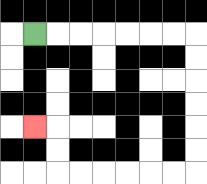{'start': '[1, 1]', 'end': '[1, 5]', 'path_directions': 'R,R,R,R,R,R,R,D,D,D,D,D,D,L,L,L,L,L,L,U,U,L', 'path_coordinates': '[[1, 1], [2, 1], [3, 1], [4, 1], [5, 1], [6, 1], [7, 1], [8, 1], [8, 2], [8, 3], [8, 4], [8, 5], [8, 6], [8, 7], [7, 7], [6, 7], [5, 7], [4, 7], [3, 7], [2, 7], [2, 6], [2, 5], [1, 5]]'}